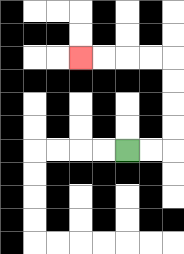{'start': '[5, 6]', 'end': '[3, 2]', 'path_directions': 'R,R,U,U,U,U,L,L,L,L', 'path_coordinates': '[[5, 6], [6, 6], [7, 6], [7, 5], [7, 4], [7, 3], [7, 2], [6, 2], [5, 2], [4, 2], [3, 2]]'}